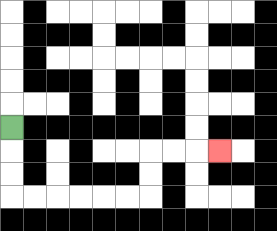{'start': '[0, 5]', 'end': '[9, 6]', 'path_directions': 'D,D,D,R,R,R,R,R,R,U,U,R,R,R', 'path_coordinates': '[[0, 5], [0, 6], [0, 7], [0, 8], [1, 8], [2, 8], [3, 8], [4, 8], [5, 8], [6, 8], [6, 7], [6, 6], [7, 6], [8, 6], [9, 6]]'}